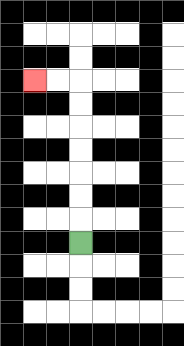{'start': '[3, 10]', 'end': '[1, 3]', 'path_directions': 'U,U,U,U,U,U,U,L,L', 'path_coordinates': '[[3, 10], [3, 9], [3, 8], [3, 7], [3, 6], [3, 5], [3, 4], [3, 3], [2, 3], [1, 3]]'}